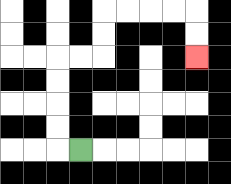{'start': '[3, 6]', 'end': '[8, 2]', 'path_directions': 'L,U,U,U,U,R,R,U,U,R,R,R,R,D,D', 'path_coordinates': '[[3, 6], [2, 6], [2, 5], [2, 4], [2, 3], [2, 2], [3, 2], [4, 2], [4, 1], [4, 0], [5, 0], [6, 0], [7, 0], [8, 0], [8, 1], [8, 2]]'}